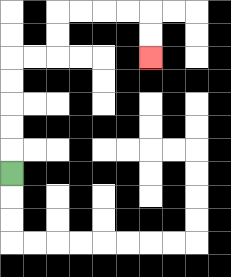{'start': '[0, 7]', 'end': '[6, 2]', 'path_directions': 'U,U,U,U,U,R,R,U,U,R,R,R,R,D,D', 'path_coordinates': '[[0, 7], [0, 6], [0, 5], [0, 4], [0, 3], [0, 2], [1, 2], [2, 2], [2, 1], [2, 0], [3, 0], [4, 0], [5, 0], [6, 0], [6, 1], [6, 2]]'}